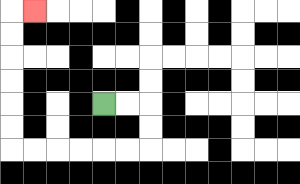{'start': '[4, 4]', 'end': '[1, 0]', 'path_directions': 'R,R,D,D,L,L,L,L,L,L,U,U,U,U,U,U,R', 'path_coordinates': '[[4, 4], [5, 4], [6, 4], [6, 5], [6, 6], [5, 6], [4, 6], [3, 6], [2, 6], [1, 6], [0, 6], [0, 5], [0, 4], [0, 3], [0, 2], [0, 1], [0, 0], [1, 0]]'}